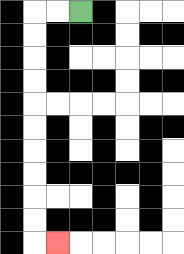{'start': '[3, 0]', 'end': '[2, 10]', 'path_directions': 'L,L,D,D,D,D,D,D,D,D,D,D,R', 'path_coordinates': '[[3, 0], [2, 0], [1, 0], [1, 1], [1, 2], [1, 3], [1, 4], [1, 5], [1, 6], [1, 7], [1, 8], [1, 9], [1, 10], [2, 10]]'}